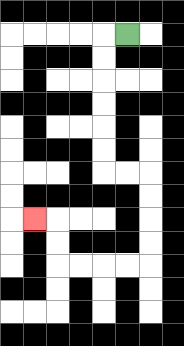{'start': '[5, 1]', 'end': '[1, 9]', 'path_directions': 'L,D,D,D,D,D,D,R,R,D,D,D,D,L,L,L,L,U,U,L', 'path_coordinates': '[[5, 1], [4, 1], [4, 2], [4, 3], [4, 4], [4, 5], [4, 6], [4, 7], [5, 7], [6, 7], [6, 8], [6, 9], [6, 10], [6, 11], [5, 11], [4, 11], [3, 11], [2, 11], [2, 10], [2, 9], [1, 9]]'}